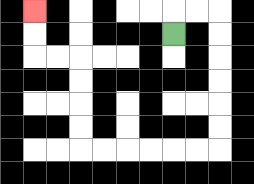{'start': '[7, 1]', 'end': '[1, 0]', 'path_directions': 'U,R,R,D,D,D,D,D,D,L,L,L,L,L,L,U,U,U,U,L,L,U,U', 'path_coordinates': '[[7, 1], [7, 0], [8, 0], [9, 0], [9, 1], [9, 2], [9, 3], [9, 4], [9, 5], [9, 6], [8, 6], [7, 6], [6, 6], [5, 6], [4, 6], [3, 6], [3, 5], [3, 4], [3, 3], [3, 2], [2, 2], [1, 2], [1, 1], [1, 0]]'}